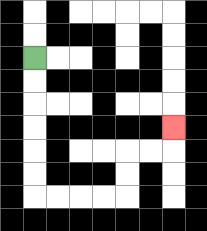{'start': '[1, 2]', 'end': '[7, 5]', 'path_directions': 'D,D,D,D,D,D,R,R,R,R,U,U,R,R,U', 'path_coordinates': '[[1, 2], [1, 3], [1, 4], [1, 5], [1, 6], [1, 7], [1, 8], [2, 8], [3, 8], [4, 8], [5, 8], [5, 7], [5, 6], [6, 6], [7, 6], [7, 5]]'}